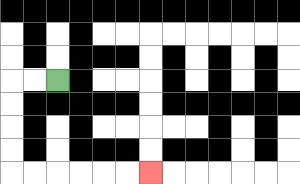{'start': '[2, 3]', 'end': '[6, 7]', 'path_directions': 'L,L,D,D,D,D,R,R,R,R,R,R', 'path_coordinates': '[[2, 3], [1, 3], [0, 3], [0, 4], [0, 5], [0, 6], [0, 7], [1, 7], [2, 7], [3, 7], [4, 7], [5, 7], [6, 7]]'}